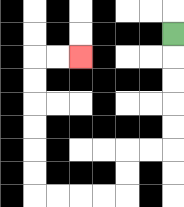{'start': '[7, 1]', 'end': '[3, 2]', 'path_directions': 'D,D,D,D,D,L,L,D,D,L,L,L,L,U,U,U,U,U,U,R,R', 'path_coordinates': '[[7, 1], [7, 2], [7, 3], [7, 4], [7, 5], [7, 6], [6, 6], [5, 6], [5, 7], [5, 8], [4, 8], [3, 8], [2, 8], [1, 8], [1, 7], [1, 6], [1, 5], [1, 4], [1, 3], [1, 2], [2, 2], [3, 2]]'}